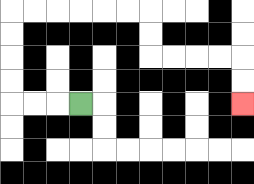{'start': '[3, 4]', 'end': '[10, 4]', 'path_directions': 'L,L,L,U,U,U,U,R,R,R,R,R,R,D,D,R,R,R,R,D,D', 'path_coordinates': '[[3, 4], [2, 4], [1, 4], [0, 4], [0, 3], [0, 2], [0, 1], [0, 0], [1, 0], [2, 0], [3, 0], [4, 0], [5, 0], [6, 0], [6, 1], [6, 2], [7, 2], [8, 2], [9, 2], [10, 2], [10, 3], [10, 4]]'}